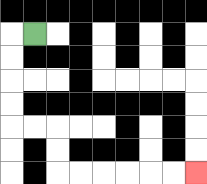{'start': '[1, 1]', 'end': '[8, 7]', 'path_directions': 'L,D,D,D,D,R,R,D,D,R,R,R,R,R,R', 'path_coordinates': '[[1, 1], [0, 1], [0, 2], [0, 3], [0, 4], [0, 5], [1, 5], [2, 5], [2, 6], [2, 7], [3, 7], [4, 7], [5, 7], [6, 7], [7, 7], [8, 7]]'}